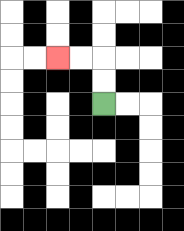{'start': '[4, 4]', 'end': '[2, 2]', 'path_directions': 'U,U,L,L', 'path_coordinates': '[[4, 4], [4, 3], [4, 2], [3, 2], [2, 2]]'}